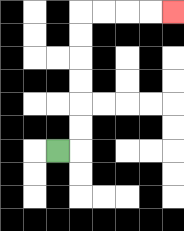{'start': '[2, 6]', 'end': '[7, 0]', 'path_directions': 'R,U,U,U,U,U,U,R,R,R,R', 'path_coordinates': '[[2, 6], [3, 6], [3, 5], [3, 4], [3, 3], [3, 2], [3, 1], [3, 0], [4, 0], [5, 0], [6, 0], [7, 0]]'}